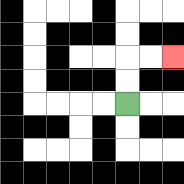{'start': '[5, 4]', 'end': '[7, 2]', 'path_directions': 'U,U,R,R', 'path_coordinates': '[[5, 4], [5, 3], [5, 2], [6, 2], [7, 2]]'}